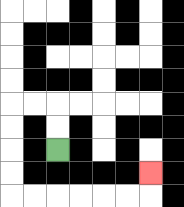{'start': '[2, 6]', 'end': '[6, 7]', 'path_directions': 'U,U,L,L,D,D,D,D,R,R,R,R,R,R,U', 'path_coordinates': '[[2, 6], [2, 5], [2, 4], [1, 4], [0, 4], [0, 5], [0, 6], [0, 7], [0, 8], [1, 8], [2, 8], [3, 8], [4, 8], [5, 8], [6, 8], [6, 7]]'}